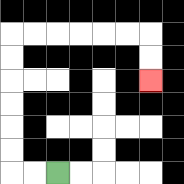{'start': '[2, 7]', 'end': '[6, 3]', 'path_directions': 'L,L,U,U,U,U,U,U,R,R,R,R,R,R,D,D', 'path_coordinates': '[[2, 7], [1, 7], [0, 7], [0, 6], [0, 5], [0, 4], [0, 3], [0, 2], [0, 1], [1, 1], [2, 1], [3, 1], [4, 1], [5, 1], [6, 1], [6, 2], [6, 3]]'}